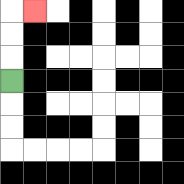{'start': '[0, 3]', 'end': '[1, 0]', 'path_directions': 'U,U,U,R', 'path_coordinates': '[[0, 3], [0, 2], [0, 1], [0, 0], [1, 0]]'}